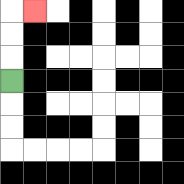{'start': '[0, 3]', 'end': '[1, 0]', 'path_directions': 'U,U,U,R', 'path_coordinates': '[[0, 3], [0, 2], [0, 1], [0, 0], [1, 0]]'}